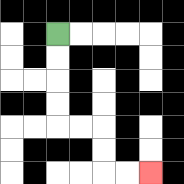{'start': '[2, 1]', 'end': '[6, 7]', 'path_directions': 'D,D,D,D,R,R,D,D,R,R', 'path_coordinates': '[[2, 1], [2, 2], [2, 3], [2, 4], [2, 5], [3, 5], [4, 5], [4, 6], [4, 7], [5, 7], [6, 7]]'}